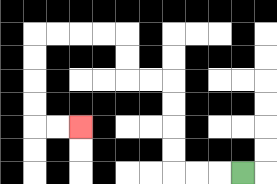{'start': '[10, 7]', 'end': '[3, 5]', 'path_directions': 'L,L,L,U,U,U,U,L,L,U,U,L,L,L,L,D,D,D,D,R,R', 'path_coordinates': '[[10, 7], [9, 7], [8, 7], [7, 7], [7, 6], [7, 5], [7, 4], [7, 3], [6, 3], [5, 3], [5, 2], [5, 1], [4, 1], [3, 1], [2, 1], [1, 1], [1, 2], [1, 3], [1, 4], [1, 5], [2, 5], [3, 5]]'}